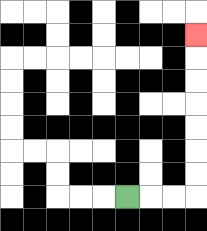{'start': '[5, 8]', 'end': '[8, 1]', 'path_directions': 'R,R,R,U,U,U,U,U,U,U', 'path_coordinates': '[[5, 8], [6, 8], [7, 8], [8, 8], [8, 7], [8, 6], [8, 5], [8, 4], [8, 3], [8, 2], [8, 1]]'}